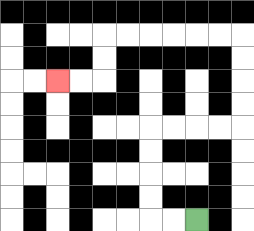{'start': '[8, 9]', 'end': '[2, 3]', 'path_directions': 'L,L,U,U,U,U,R,R,R,R,U,U,U,U,L,L,L,L,L,L,D,D,L,L', 'path_coordinates': '[[8, 9], [7, 9], [6, 9], [6, 8], [6, 7], [6, 6], [6, 5], [7, 5], [8, 5], [9, 5], [10, 5], [10, 4], [10, 3], [10, 2], [10, 1], [9, 1], [8, 1], [7, 1], [6, 1], [5, 1], [4, 1], [4, 2], [4, 3], [3, 3], [2, 3]]'}